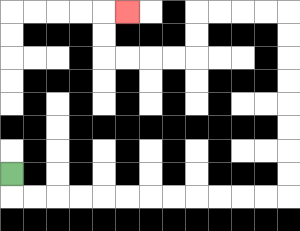{'start': '[0, 7]', 'end': '[5, 0]', 'path_directions': 'D,R,R,R,R,R,R,R,R,R,R,R,R,U,U,U,U,U,U,U,U,L,L,L,L,D,D,L,L,L,L,U,U,R', 'path_coordinates': '[[0, 7], [0, 8], [1, 8], [2, 8], [3, 8], [4, 8], [5, 8], [6, 8], [7, 8], [8, 8], [9, 8], [10, 8], [11, 8], [12, 8], [12, 7], [12, 6], [12, 5], [12, 4], [12, 3], [12, 2], [12, 1], [12, 0], [11, 0], [10, 0], [9, 0], [8, 0], [8, 1], [8, 2], [7, 2], [6, 2], [5, 2], [4, 2], [4, 1], [4, 0], [5, 0]]'}